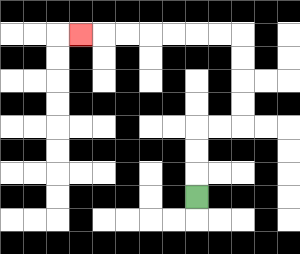{'start': '[8, 8]', 'end': '[3, 1]', 'path_directions': 'U,U,U,R,R,U,U,U,U,L,L,L,L,L,L,L', 'path_coordinates': '[[8, 8], [8, 7], [8, 6], [8, 5], [9, 5], [10, 5], [10, 4], [10, 3], [10, 2], [10, 1], [9, 1], [8, 1], [7, 1], [6, 1], [5, 1], [4, 1], [3, 1]]'}